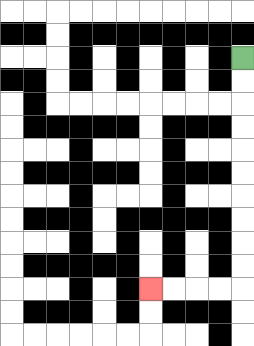{'start': '[10, 2]', 'end': '[6, 12]', 'path_directions': 'D,D,D,D,D,D,D,D,D,D,L,L,L,L', 'path_coordinates': '[[10, 2], [10, 3], [10, 4], [10, 5], [10, 6], [10, 7], [10, 8], [10, 9], [10, 10], [10, 11], [10, 12], [9, 12], [8, 12], [7, 12], [6, 12]]'}